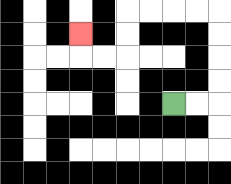{'start': '[7, 4]', 'end': '[3, 1]', 'path_directions': 'R,R,U,U,U,U,L,L,L,L,D,D,L,L,U', 'path_coordinates': '[[7, 4], [8, 4], [9, 4], [9, 3], [9, 2], [9, 1], [9, 0], [8, 0], [7, 0], [6, 0], [5, 0], [5, 1], [5, 2], [4, 2], [3, 2], [3, 1]]'}